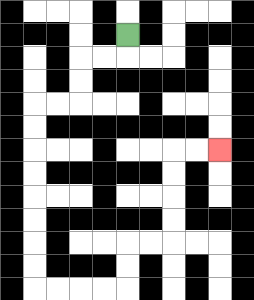{'start': '[5, 1]', 'end': '[9, 6]', 'path_directions': 'D,L,L,D,D,L,L,D,D,D,D,D,D,D,D,R,R,R,R,U,U,R,R,U,U,U,U,R,R', 'path_coordinates': '[[5, 1], [5, 2], [4, 2], [3, 2], [3, 3], [3, 4], [2, 4], [1, 4], [1, 5], [1, 6], [1, 7], [1, 8], [1, 9], [1, 10], [1, 11], [1, 12], [2, 12], [3, 12], [4, 12], [5, 12], [5, 11], [5, 10], [6, 10], [7, 10], [7, 9], [7, 8], [7, 7], [7, 6], [8, 6], [9, 6]]'}